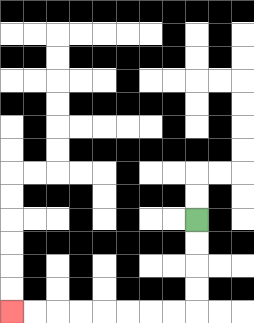{'start': '[8, 9]', 'end': '[0, 13]', 'path_directions': 'D,D,D,D,L,L,L,L,L,L,L,L', 'path_coordinates': '[[8, 9], [8, 10], [8, 11], [8, 12], [8, 13], [7, 13], [6, 13], [5, 13], [4, 13], [3, 13], [2, 13], [1, 13], [0, 13]]'}